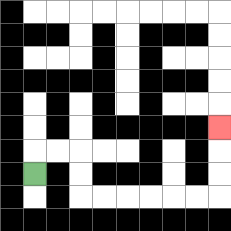{'start': '[1, 7]', 'end': '[9, 5]', 'path_directions': 'U,R,R,D,D,R,R,R,R,R,R,U,U,U', 'path_coordinates': '[[1, 7], [1, 6], [2, 6], [3, 6], [3, 7], [3, 8], [4, 8], [5, 8], [6, 8], [7, 8], [8, 8], [9, 8], [9, 7], [9, 6], [9, 5]]'}